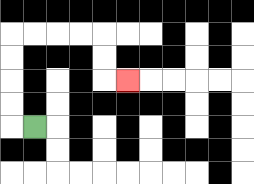{'start': '[1, 5]', 'end': '[5, 3]', 'path_directions': 'L,U,U,U,U,R,R,R,R,D,D,R', 'path_coordinates': '[[1, 5], [0, 5], [0, 4], [0, 3], [0, 2], [0, 1], [1, 1], [2, 1], [3, 1], [4, 1], [4, 2], [4, 3], [5, 3]]'}